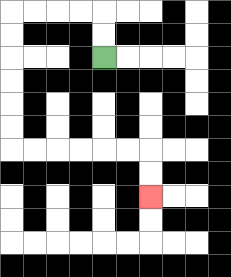{'start': '[4, 2]', 'end': '[6, 8]', 'path_directions': 'U,U,L,L,L,L,D,D,D,D,D,D,R,R,R,R,R,R,D,D', 'path_coordinates': '[[4, 2], [4, 1], [4, 0], [3, 0], [2, 0], [1, 0], [0, 0], [0, 1], [0, 2], [0, 3], [0, 4], [0, 5], [0, 6], [1, 6], [2, 6], [3, 6], [4, 6], [5, 6], [6, 6], [6, 7], [6, 8]]'}